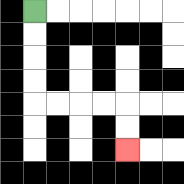{'start': '[1, 0]', 'end': '[5, 6]', 'path_directions': 'D,D,D,D,R,R,R,R,D,D', 'path_coordinates': '[[1, 0], [1, 1], [1, 2], [1, 3], [1, 4], [2, 4], [3, 4], [4, 4], [5, 4], [5, 5], [5, 6]]'}